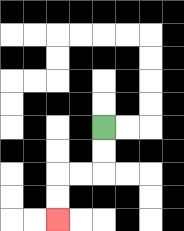{'start': '[4, 5]', 'end': '[2, 9]', 'path_directions': 'D,D,L,L,D,D', 'path_coordinates': '[[4, 5], [4, 6], [4, 7], [3, 7], [2, 7], [2, 8], [2, 9]]'}